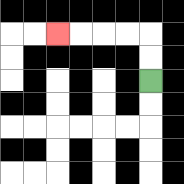{'start': '[6, 3]', 'end': '[2, 1]', 'path_directions': 'U,U,L,L,L,L', 'path_coordinates': '[[6, 3], [6, 2], [6, 1], [5, 1], [4, 1], [3, 1], [2, 1]]'}